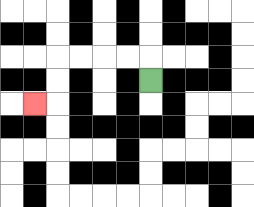{'start': '[6, 3]', 'end': '[1, 4]', 'path_directions': 'U,L,L,L,L,D,D,L', 'path_coordinates': '[[6, 3], [6, 2], [5, 2], [4, 2], [3, 2], [2, 2], [2, 3], [2, 4], [1, 4]]'}